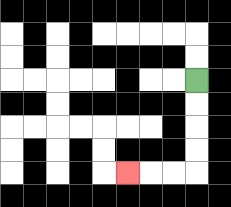{'start': '[8, 3]', 'end': '[5, 7]', 'path_directions': 'D,D,D,D,L,L,L', 'path_coordinates': '[[8, 3], [8, 4], [8, 5], [8, 6], [8, 7], [7, 7], [6, 7], [5, 7]]'}